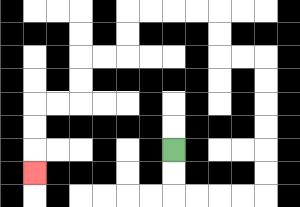{'start': '[7, 6]', 'end': '[1, 7]', 'path_directions': 'D,D,R,R,R,R,U,U,U,U,U,U,L,L,U,U,L,L,L,L,D,D,L,L,D,D,L,L,D,D,D', 'path_coordinates': '[[7, 6], [7, 7], [7, 8], [8, 8], [9, 8], [10, 8], [11, 8], [11, 7], [11, 6], [11, 5], [11, 4], [11, 3], [11, 2], [10, 2], [9, 2], [9, 1], [9, 0], [8, 0], [7, 0], [6, 0], [5, 0], [5, 1], [5, 2], [4, 2], [3, 2], [3, 3], [3, 4], [2, 4], [1, 4], [1, 5], [1, 6], [1, 7]]'}